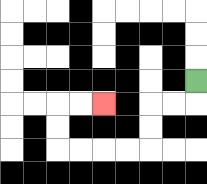{'start': '[8, 3]', 'end': '[4, 4]', 'path_directions': 'D,L,L,D,D,L,L,L,L,U,U,R,R', 'path_coordinates': '[[8, 3], [8, 4], [7, 4], [6, 4], [6, 5], [6, 6], [5, 6], [4, 6], [3, 6], [2, 6], [2, 5], [2, 4], [3, 4], [4, 4]]'}